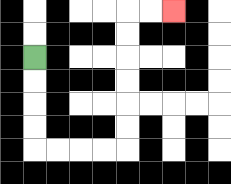{'start': '[1, 2]', 'end': '[7, 0]', 'path_directions': 'D,D,D,D,R,R,R,R,U,U,U,U,U,U,R,R', 'path_coordinates': '[[1, 2], [1, 3], [1, 4], [1, 5], [1, 6], [2, 6], [3, 6], [4, 6], [5, 6], [5, 5], [5, 4], [5, 3], [5, 2], [5, 1], [5, 0], [6, 0], [7, 0]]'}